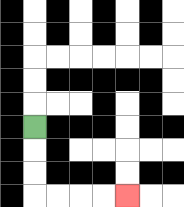{'start': '[1, 5]', 'end': '[5, 8]', 'path_directions': 'D,D,D,R,R,R,R', 'path_coordinates': '[[1, 5], [1, 6], [1, 7], [1, 8], [2, 8], [3, 8], [4, 8], [5, 8]]'}